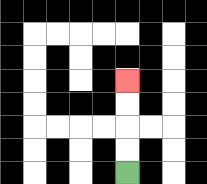{'start': '[5, 7]', 'end': '[5, 3]', 'path_directions': 'U,U,U,U', 'path_coordinates': '[[5, 7], [5, 6], [5, 5], [5, 4], [5, 3]]'}